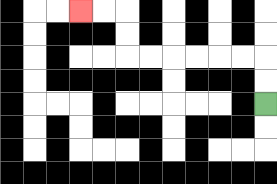{'start': '[11, 4]', 'end': '[3, 0]', 'path_directions': 'U,U,L,L,L,L,L,L,U,U,L,L', 'path_coordinates': '[[11, 4], [11, 3], [11, 2], [10, 2], [9, 2], [8, 2], [7, 2], [6, 2], [5, 2], [5, 1], [5, 0], [4, 0], [3, 0]]'}